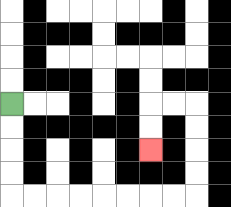{'start': '[0, 4]', 'end': '[6, 6]', 'path_directions': 'D,D,D,D,R,R,R,R,R,R,R,R,U,U,U,U,L,L,D,D', 'path_coordinates': '[[0, 4], [0, 5], [0, 6], [0, 7], [0, 8], [1, 8], [2, 8], [3, 8], [4, 8], [5, 8], [6, 8], [7, 8], [8, 8], [8, 7], [8, 6], [8, 5], [8, 4], [7, 4], [6, 4], [6, 5], [6, 6]]'}